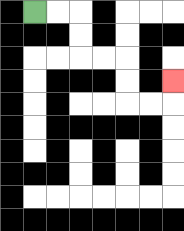{'start': '[1, 0]', 'end': '[7, 3]', 'path_directions': 'R,R,D,D,R,R,D,D,R,R,U', 'path_coordinates': '[[1, 0], [2, 0], [3, 0], [3, 1], [3, 2], [4, 2], [5, 2], [5, 3], [5, 4], [6, 4], [7, 4], [7, 3]]'}